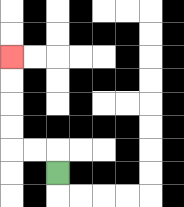{'start': '[2, 7]', 'end': '[0, 2]', 'path_directions': 'U,L,L,U,U,U,U', 'path_coordinates': '[[2, 7], [2, 6], [1, 6], [0, 6], [0, 5], [0, 4], [0, 3], [0, 2]]'}